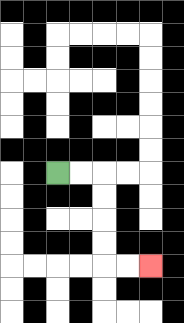{'start': '[2, 7]', 'end': '[6, 11]', 'path_directions': 'R,R,D,D,D,D,R,R', 'path_coordinates': '[[2, 7], [3, 7], [4, 7], [4, 8], [4, 9], [4, 10], [4, 11], [5, 11], [6, 11]]'}